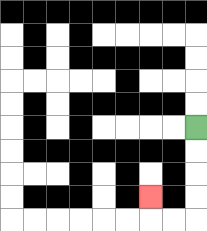{'start': '[8, 5]', 'end': '[6, 8]', 'path_directions': 'D,D,D,D,L,L,U', 'path_coordinates': '[[8, 5], [8, 6], [8, 7], [8, 8], [8, 9], [7, 9], [6, 9], [6, 8]]'}